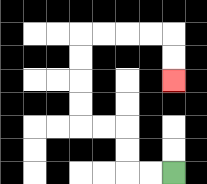{'start': '[7, 7]', 'end': '[7, 3]', 'path_directions': 'L,L,U,U,L,L,U,U,U,U,R,R,R,R,D,D', 'path_coordinates': '[[7, 7], [6, 7], [5, 7], [5, 6], [5, 5], [4, 5], [3, 5], [3, 4], [3, 3], [3, 2], [3, 1], [4, 1], [5, 1], [6, 1], [7, 1], [7, 2], [7, 3]]'}